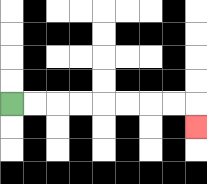{'start': '[0, 4]', 'end': '[8, 5]', 'path_directions': 'R,R,R,R,R,R,R,R,D', 'path_coordinates': '[[0, 4], [1, 4], [2, 4], [3, 4], [4, 4], [5, 4], [6, 4], [7, 4], [8, 4], [8, 5]]'}